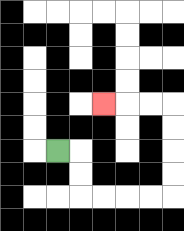{'start': '[2, 6]', 'end': '[4, 4]', 'path_directions': 'R,D,D,R,R,R,R,U,U,U,U,L,L,L', 'path_coordinates': '[[2, 6], [3, 6], [3, 7], [3, 8], [4, 8], [5, 8], [6, 8], [7, 8], [7, 7], [7, 6], [7, 5], [7, 4], [6, 4], [5, 4], [4, 4]]'}